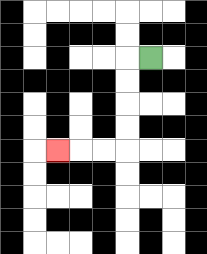{'start': '[6, 2]', 'end': '[2, 6]', 'path_directions': 'L,D,D,D,D,L,L,L', 'path_coordinates': '[[6, 2], [5, 2], [5, 3], [5, 4], [5, 5], [5, 6], [4, 6], [3, 6], [2, 6]]'}